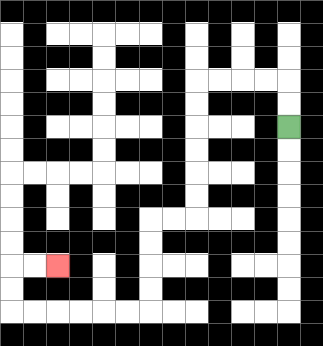{'start': '[12, 5]', 'end': '[2, 11]', 'path_directions': 'U,U,L,L,L,L,D,D,D,D,D,D,L,L,D,D,D,D,L,L,L,L,L,L,U,U,R,R', 'path_coordinates': '[[12, 5], [12, 4], [12, 3], [11, 3], [10, 3], [9, 3], [8, 3], [8, 4], [8, 5], [8, 6], [8, 7], [8, 8], [8, 9], [7, 9], [6, 9], [6, 10], [6, 11], [6, 12], [6, 13], [5, 13], [4, 13], [3, 13], [2, 13], [1, 13], [0, 13], [0, 12], [0, 11], [1, 11], [2, 11]]'}